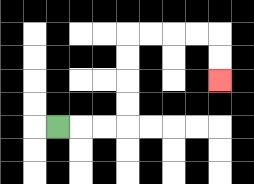{'start': '[2, 5]', 'end': '[9, 3]', 'path_directions': 'R,R,R,U,U,U,U,R,R,R,R,D,D', 'path_coordinates': '[[2, 5], [3, 5], [4, 5], [5, 5], [5, 4], [5, 3], [5, 2], [5, 1], [6, 1], [7, 1], [8, 1], [9, 1], [9, 2], [9, 3]]'}